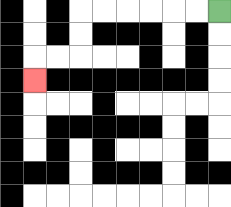{'start': '[9, 0]', 'end': '[1, 3]', 'path_directions': 'L,L,L,L,L,L,D,D,L,L,D', 'path_coordinates': '[[9, 0], [8, 0], [7, 0], [6, 0], [5, 0], [4, 0], [3, 0], [3, 1], [3, 2], [2, 2], [1, 2], [1, 3]]'}